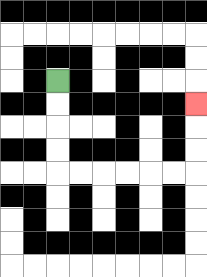{'start': '[2, 3]', 'end': '[8, 4]', 'path_directions': 'D,D,D,D,R,R,R,R,R,R,U,U,U', 'path_coordinates': '[[2, 3], [2, 4], [2, 5], [2, 6], [2, 7], [3, 7], [4, 7], [5, 7], [6, 7], [7, 7], [8, 7], [8, 6], [8, 5], [8, 4]]'}